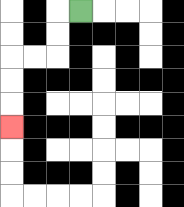{'start': '[3, 0]', 'end': '[0, 5]', 'path_directions': 'L,D,D,L,L,D,D,D', 'path_coordinates': '[[3, 0], [2, 0], [2, 1], [2, 2], [1, 2], [0, 2], [0, 3], [0, 4], [0, 5]]'}